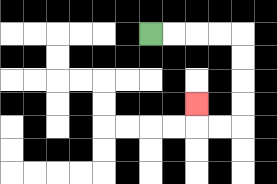{'start': '[6, 1]', 'end': '[8, 4]', 'path_directions': 'R,R,R,R,D,D,D,D,L,L,U', 'path_coordinates': '[[6, 1], [7, 1], [8, 1], [9, 1], [10, 1], [10, 2], [10, 3], [10, 4], [10, 5], [9, 5], [8, 5], [8, 4]]'}